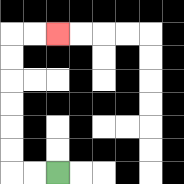{'start': '[2, 7]', 'end': '[2, 1]', 'path_directions': 'L,L,U,U,U,U,U,U,R,R', 'path_coordinates': '[[2, 7], [1, 7], [0, 7], [0, 6], [0, 5], [0, 4], [0, 3], [0, 2], [0, 1], [1, 1], [2, 1]]'}